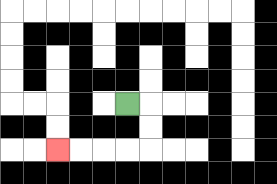{'start': '[5, 4]', 'end': '[2, 6]', 'path_directions': 'R,D,D,L,L,L,L', 'path_coordinates': '[[5, 4], [6, 4], [6, 5], [6, 6], [5, 6], [4, 6], [3, 6], [2, 6]]'}